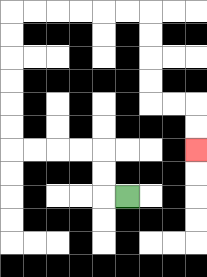{'start': '[5, 8]', 'end': '[8, 6]', 'path_directions': 'L,U,U,L,L,L,L,U,U,U,U,U,U,R,R,R,R,R,R,D,D,D,D,R,R,D,D', 'path_coordinates': '[[5, 8], [4, 8], [4, 7], [4, 6], [3, 6], [2, 6], [1, 6], [0, 6], [0, 5], [0, 4], [0, 3], [0, 2], [0, 1], [0, 0], [1, 0], [2, 0], [3, 0], [4, 0], [5, 0], [6, 0], [6, 1], [6, 2], [6, 3], [6, 4], [7, 4], [8, 4], [8, 5], [8, 6]]'}